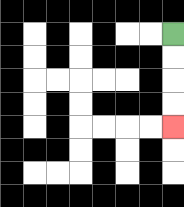{'start': '[7, 1]', 'end': '[7, 5]', 'path_directions': 'D,D,D,D', 'path_coordinates': '[[7, 1], [7, 2], [7, 3], [7, 4], [7, 5]]'}